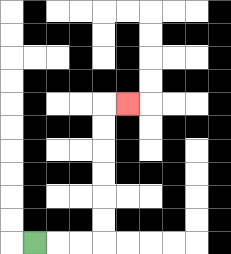{'start': '[1, 10]', 'end': '[5, 4]', 'path_directions': 'R,R,R,U,U,U,U,U,U,R', 'path_coordinates': '[[1, 10], [2, 10], [3, 10], [4, 10], [4, 9], [4, 8], [4, 7], [4, 6], [4, 5], [4, 4], [5, 4]]'}